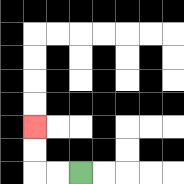{'start': '[3, 7]', 'end': '[1, 5]', 'path_directions': 'L,L,U,U', 'path_coordinates': '[[3, 7], [2, 7], [1, 7], [1, 6], [1, 5]]'}